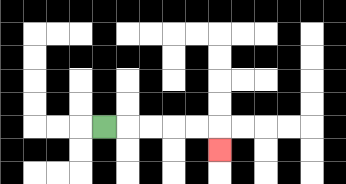{'start': '[4, 5]', 'end': '[9, 6]', 'path_directions': 'R,R,R,R,R,D', 'path_coordinates': '[[4, 5], [5, 5], [6, 5], [7, 5], [8, 5], [9, 5], [9, 6]]'}